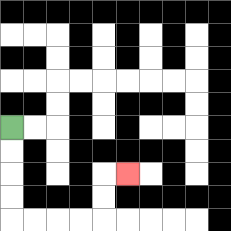{'start': '[0, 5]', 'end': '[5, 7]', 'path_directions': 'D,D,D,D,R,R,R,R,U,U,R', 'path_coordinates': '[[0, 5], [0, 6], [0, 7], [0, 8], [0, 9], [1, 9], [2, 9], [3, 9], [4, 9], [4, 8], [4, 7], [5, 7]]'}